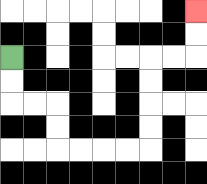{'start': '[0, 2]', 'end': '[8, 0]', 'path_directions': 'D,D,R,R,D,D,R,R,R,R,U,U,U,U,R,R,U,U', 'path_coordinates': '[[0, 2], [0, 3], [0, 4], [1, 4], [2, 4], [2, 5], [2, 6], [3, 6], [4, 6], [5, 6], [6, 6], [6, 5], [6, 4], [6, 3], [6, 2], [7, 2], [8, 2], [8, 1], [8, 0]]'}